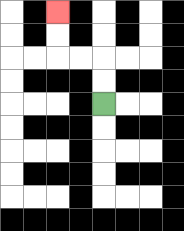{'start': '[4, 4]', 'end': '[2, 0]', 'path_directions': 'U,U,L,L,U,U', 'path_coordinates': '[[4, 4], [4, 3], [4, 2], [3, 2], [2, 2], [2, 1], [2, 0]]'}